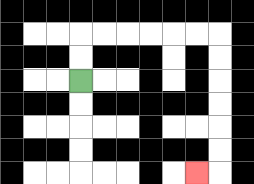{'start': '[3, 3]', 'end': '[8, 7]', 'path_directions': 'U,U,R,R,R,R,R,R,D,D,D,D,D,D,L', 'path_coordinates': '[[3, 3], [3, 2], [3, 1], [4, 1], [5, 1], [6, 1], [7, 1], [8, 1], [9, 1], [9, 2], [9, 3], [9, 4], [9, 5], [9, 6], [9, 7], [8, 7]]'}